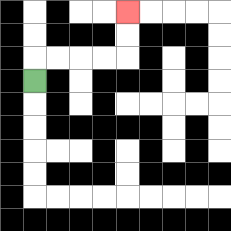{'start': '[1, 3]', 'end': '[5, 0]', 'path_directions': 'U,R,R,R,R,U,U', 'path_coordinates': '[[1, 3], [1, 2], [2, 2], [3, 2], [4, 2], [5, 2], [5, 1], [5, 0]]'}